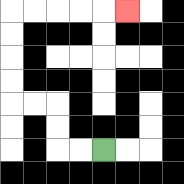{'start': '[4, 6]', 'end': '[5, 0]', 'path_directions': 'L,L,U,U,L,L,U,U,U,U,R,R,R,R,R', 'path_coordinates': '[[4, 6], [3, 6], [2, 6], [2, 5], [2, 4], [1, 4], [0, 4], [0, 3], [0, 2], [0, 1], [0, 0], [1, 0], [2, 0], [3, 0], [4, 0], [5, 0]]'}